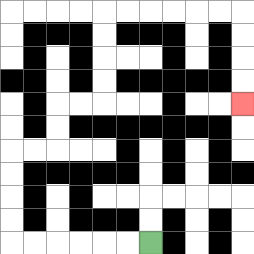{'start': '[6, 10]', 'end': '[10, 4]', 'path_directions': 'L,L,L,L,L,L,U,U,U,U,R,R,U,U,R,R,U,U,U,U,R,R,R,R,R,R,D,D,D,D', 'path_coordinates': '[[6, 10], [5, 10], [4, 10], [3, 10], [2, 10], [1, 10], [0, 10], [0, 9], [0, 8], [0, 7], [0, 6], [1, 6], [2, 6], [2, 5], [2, 4], [3, 4], [4, 4], [4, 3], [4, 2], [4, 1], [4, 0], [5, 0], [6, 0], [7, 0], [8, 0], [9, 0], [10, 0], [10, 1], [10, 2], [10, 3], [10, 4]]'}